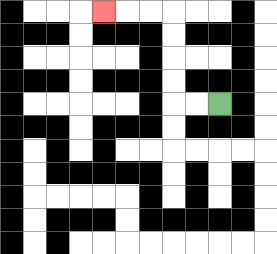{'start': '[9, 4]', 'end': '[4, 0]', 'path_directions': 'L,L,U,U,U,U,L,L,L', 'path_coordinates': '[[9, 4], [8, 4], [7, 4], [7, 3], [7, 2], [7, 1], [7, 0], [6, 0], [5, 0], [4, 0]]'}